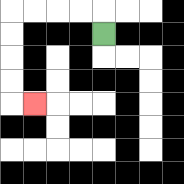{'start': '[4, 1]', 'end': '[1, 4]', 'path_directions': 'U,L,L,L,L,D,D,D,D,R', 'path_coordinates': '[[4, 1], [4, 0], [3, 0], [2, 0], [1, 0], [0, 0], [0, 1], [0, 2], [0, 3], [0, 4], [1, 4]]'}